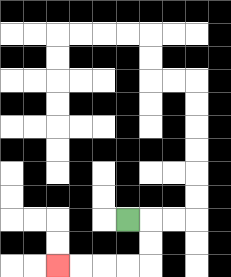{'start': '[5, 9]', 'end': '[2, 11]', 'path_directions': 'R,D,D,L,L,L,L', 'path_coordinates': '[[5, 9], [6, 9], [6, 10], [6, 11], [5, 11], [4, 11], [3, 11], [2, 11]]'}